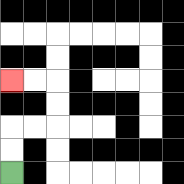{'start': '[0, 7]', 'end': '[0, 3]', 'path_directions': 'U,U,R,R,U,U,L,L', 'path_coordinates': '[[0, 7], [0, 6], [0, 5], [1, 5], [2, 5], [2, 4], [2, 3], [1, 3], [0, 3]]'}